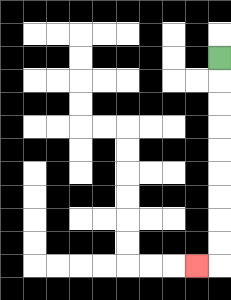{'start': '[9, 2]', 'end': '[8, 11]', 'path_directions': 'D,D,D,D,D,D,D,D,D,L', 'path_coordinates': '[[9, 2], [9, 3], [9, 4], [9, 5], [9, 6], [9, 7], [9, 8], [9, 9], [9, 10], [9, 11], [8, 11]]'}